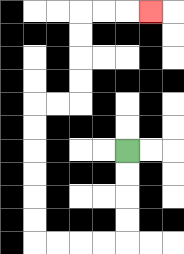{'start': '[5, 6]', 'end': '[6, 0]', 'path_directions': 'D,D,D,D,L,L,L,L,U,U,U,U,U,U,R,R,U,U,U,U,R,R,R', 'path_coordinates': '[[5, 6], [5, 7], [5, 8], [5, 9], [5, 10], [4, 10], [3, 10], [2, 10], [1, 10], [1, 9], [1, 8], [1, 7], [1, 6], [1, 5], [1, 4], [2, 4], [3, 4], [3, 3], [3, 2], [3, 1], [3, 0], [4, 0], [5, 0], [6, 0]]'}